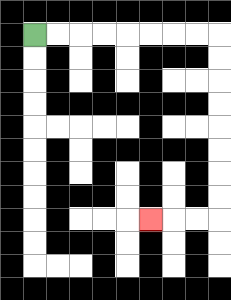{'start': '[1, 1]', 'end': '[6, 9]', 'path_directions': 'R,R,R,R,R,R,R,R,D,D,D,D,D,D,D,D,L,L,L', 'path_coordinates': '[[1, 1], [2, 1], [3, 1], [4, 1], [5, 1], [6, 1], [7, 1], [8, 1], [9, 1], [9, 2], [9, 3], [9, 4], [9, 5], [9, 6], [9, 7], [9, 8], [9, 9], [8, 9], [7, 9], [6, 9]]'}